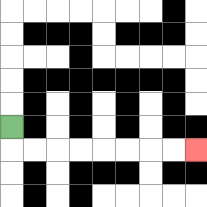{'start': '[0, 5]', 'end': '[8, 6]', 'path_directions': 'D,R,R,R,R,R,R,R,R', 'path_coordinates': '[[0, 5], [0, 6], [1, 6], [2, 6], [3, 6], [4, 6], [5, 6], [6, 6], [7, 6], [8, 6]]'}